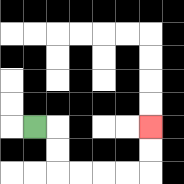{'start': '[1, 5]', 'end': '[6, 5]', 'path_directions': 'R,D,D,R,R,R,R,U,U', 'path_coordinates': '[[1, 5], [2, 5], [2, 6], [2, 7], [3, 7], [4, 7], [5, 7], [6, 7], [6, 6], [6, 5]]'}